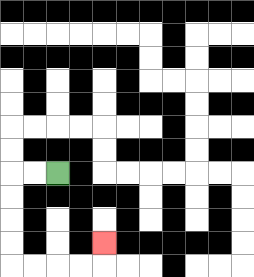{'start': '[2, 7]', 'end': '[4, 10]', 'path_directions': 'L,L,D,D,D,D,R,R,R,R,U', 'path_coordinates': '[[2, 7], [1, 7], [0, 7], [0, 8], [0, 9], [0, 10], [0, 11], [1, 11], [2, 11], [3, 11], [4, 11], [4, 10]]'}